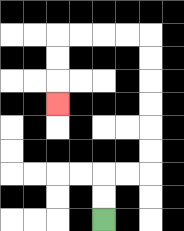{'start': '[4, 9]', 'end': '[2, 4]', 'path_directions': 'U,U,R,R,U,U,U,U,U,U,L,L,L,L,D,D,D', 'path_coordinates': '[[4, 9], [4, 8], [4, 7], [5, 7], [6, 7], [6, 6], [6, 5], [6, 4], [6, 3], [6, 2], [6, 1], [5, 1], [4, 1], [3, 1], [2, 1], [2, 2], [2, 3], [2, 4]]'}